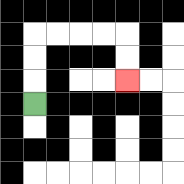{'start': '[1, 4]', 'end': '[5, 3]', 'path_directions': 'U,U,U,R,R,R,R,D,D', 'path_coordinates': '[[1, 4], [1, 3], [1, 2], [1, 1], [2, 1], [3, 1], [4, 1], [5, 1], [5, 2], [5, 3]]'}